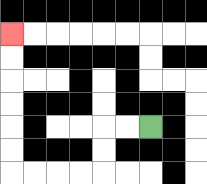{'start': '[6, 5]', 'end': '[0, 1]', 'path_directions': 'L,L,D,D,L,L,L,L,U,U,U,U,U,U', 'path_coordinates': '[[6, 5], [5, 5], [4, 5], [4, 6], [4, 7], [3, 7], [2, 7], [1, 7], [0, 7], [0, 6], [0, 5], [0, 4], [0, 3], [0, 2], [0, 1]]'}